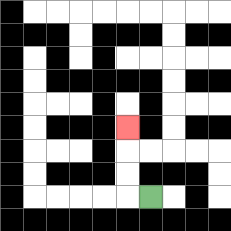{'start': '[6, 8]', 'end': '[5, 5]', 'path_directions': 'L,U,U,U', 'path_coordinates': '[[6, 8], [5, 8], [5, 7], [5, 6], [5, 5]]'}